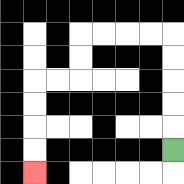{'start': '[7, 6]', 'end': '[1, 7]', 'path_directions': 'U,U,U,U,U,L,L,L,L,D,D,L,L,D,D,D,D', 'path_coordinates': '[[7, 6], [7, 5], [7, 4], [7, 3], [7, 2], [7, 1], [6, 1], [5, 1], [4, 1], [3, 1], [3, 2], [3, 3], [2, 3], [1, 3], [1, 4], [1, 5], [1, 6], [1, 7]]'}